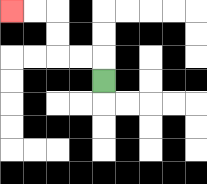{'start': '[4, 3]', 'end': '[0, 0]', 'path_directions': 'U,L,L,U,U,L,L', 'path_coordinates': '[[4, 3], [4, 2], [3, 2], [2, 2], [2, 1], [2, 0], [1, 0], [0, 0]]'}